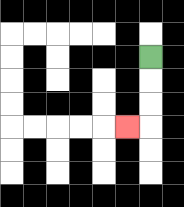{'start': '[6, 2]', 'end': '[5, 5]', 'path_directions': 'D,D,D,L', 'path_coordinates': '[[6, 2], [6, 3], [6, 4], [6, 5], [5, 5]]'}